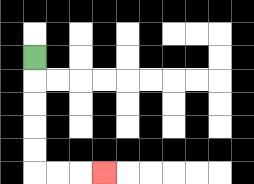{'start': '[1, 2]', 'end': '[4, 7]', 'path_directions': 'D,D,D,D,D,R,R,R', 'path_coordinates': '[[1, 2], [1, 3], [1, 4], [1, 5], [1, 6], [1, 7], [2, 7], [3, 7], [4, 7]]'}